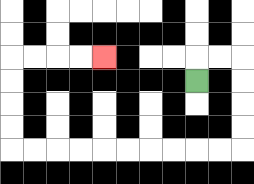{'start': '[8, 3]', 'end': '[4, 2]', 'path_directions': 'U,R,R,D,D,D,D,L,L,L,L,L,L,L,L,L,L,U,U,U,U,R,R,R,R', 'path_coordinates': '[[8, 3], [8, 2], [9, 2], [10, 2], [10, 3], [10, 4], [10, 5], [10, 6], [9, 6], [8, 6], [7, 6], [6, 6], [5, 6], [4, 6], [3, 6], [2, 6], [1, 6], [0, 6], [0, 5], [0, 4], [0, 3], [0, 2], [1, 2], [2, 2], [3, 2], [4, 2]]'}